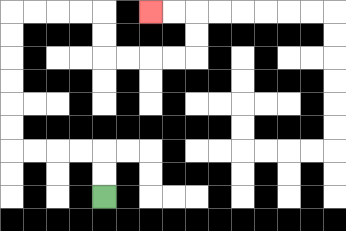{'start': '[4, 8]', 'end': '[6, 0]', 'path_directions': 'U,U,L,L,L,L,U,U,U,U,U,U,R,R,R,R,D,D,R,R,R,R,U,U,L,L', 'path_coordinates': '[[4, 8], [4, 7], [4, 6], [3, 6], [2, 6], [1, 6], [0, 6], [0, 5], [0, 4], [0, 3], [0, 2], [0, 1], [0, 0], [1, 0], [2, 0], [3, 0], [4, 0], [4, 1], [4, 2], [5, 2], [6, 2], [7, 2], [8, 2], [8, 1], [8, 0], [7, 0], [6, 0]]'}